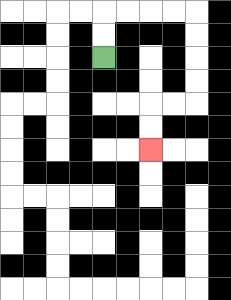{'start': '[4, 2]', 'end': '[6, 6]', 'path_directions': 'U,U,R,R,R,R,D,D,D,D,L,L,D,D', 'path_coordinates': '[[4, 2], [4, 1], [4, 0], [5, 0], [6, 0], [7, 0], [8, 0], [8, 1], [8, 2], [8, 3], [8, 4], [7, 4], [6, 4], [6, 5], [6, 6]]'}